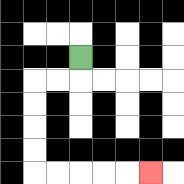{'start': '[3, 2]', 'end': '[6, 7]', 'path_directions': 'D,L,L,D,D,D,D,R,R,R,R,R', 'path_coordinates': '[[3, 2], [3, 3], [2, 3], [1, 3], [1, 4], [1, 5], [1, 6], [1, 7], [2, 7], [3, 7], [4, 7], [5, 7], [6, 7]]'}